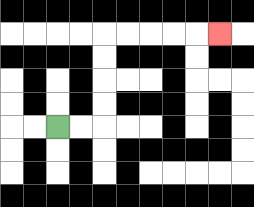{'start': '[2, 5]', 'end': '[9, 1]', 'path_directions': 'R,R,U,U,U,U,R,R,R,R,R', 'path_coordinates': '[[2, 5], [3, 5], [4, 5], [4, 4], [4, 3], [4, 2], [4, 1], [5, 1], [6, 1], [7, 1], [8, 1], [9, 1]]'}